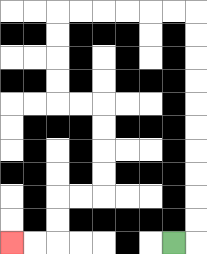{'start': '[7, 10]', 'end': '[0, 10]', 'path_directions': 'R,U,U,U,U,U,U,U,U,U,U,L,L,L,L,L,L,D,D,D,D,R,R,D,D,D,D,L,L,D,D,L,L', 'path_coordinates': '[[7, 10], [8, 10], [8, 9], [8, 8], [8, 7], [8, 6], [8, 5], [8, 4], [8, 3], [8, 2], [8, 1], [8, 0], [7, 0], [6, 0], [5, 0], [4, 0], [3, 0], [2, 0], [2, 1], [2, 2], [2, 3], [2, 4], [3, 4], [4, 4], [4, 5], [4, 6], [4, 7], [4, 8], [3, 8], [2, 8], [2, 9], [2, 10], [1, 10], [0, 10]]'}